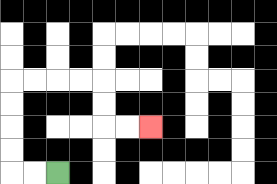{'start': '[2, 7]', 'end': '[6, 5]', 'path_directions': 'L,L,U,U,U,U,R,R,R,R,D,D,R,R', 'path_coordinates': '[[2, 7], [1, 7], [0, 7], [0, 6], [0, 5], [0, 4], [0, 3], [1, 3], [2, 3], [3, 3], [4, 3], [4, 4], [4, 5], [5, 5], [6, 5]]'}